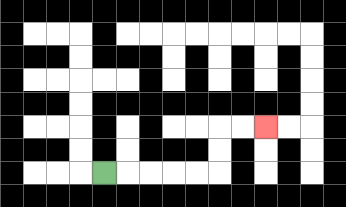{'start': '[4, 7]', 'end': '[11, 5]', 'path_directions': 'R,R,R,R,R,U,U,R,R', 'path_coordinates': '[[4, 7], [5, 7], [6, 7], [7, 7], [8, 7], [9, 7], [9, 6], [9, 5], [10, 5], [11, 5]]'}